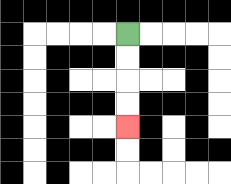{'start': '[5, 1]', 'end': '[5, 5]', 'path_directions': 'D,D,D,D', 'path_coordinates': '[[5, 1], [5, 2], [5, 3], [5, 4], [5, 5]]'}